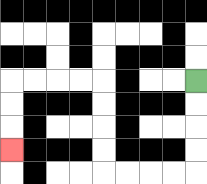{'start': '[8, 3]', 'end': '[0, 6]', 'path_directions': 'D,D,D,D,L,L,L,L,U,U,U,U,L,L,L,L,D,D,D', 'path_coordinates': '[[8, 3], [8, 4], [8, 5], [8, 6], [8, 7], [7, 7], [6, 7], [5, 7], [4, 7], [4, 6], [4, 5], [4, 4], [4, 3], [3, 3], [2, 3], [1, 3], [0, 3], [0, 4], [0, 5], [0, 6]]'}